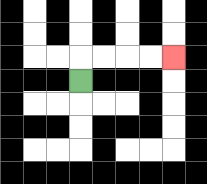{'start': '[3, 3]', 'end': '[7, 2]', 'path_directions': 'U,R,R,R,R', 'path_coordinates': '[[3, 3], [3, 2], [4, 2], [5, 2], [6, 2], [7, 2]]'}